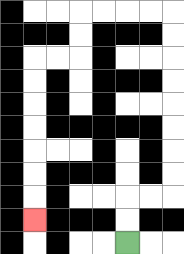{'start': '[5, 10]', 'end': '[1, 9]', 'path_directions': 'U,U,R,R,U,U,U,U,U,U,U,U,L,L,L,L,D,D,L,L,D,D,D,D,D,D,D', 'path_coordinates': '[[5, 10], [5, 9], [5, 8], [6, 8], [7, 8], [7, 7], [7, 6], [7, 5], [7, 4], [7, 3], [7, 2], [7, 1], [7, 0], [6, 0], [5, 0], [4, 0], [3, 0], [3, 1], [3, 2], [2, 2], [1, 2], [1, 3], [1, 4], [1, 5], [1, 6], [1, 7], [1, 8], [1, 9]]'}